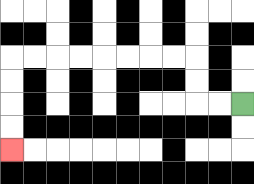{'start': '[10, 4]', 'end': '[0, 6]', 'path_directions': 'L,L,U,U,L,L,L,L,L,L,L,L,D,D,D,D', 'path_coordinates': '[[10, 4], [9, 4], [8, 4], [8, 3], [8, 2], [7, 2], [6, 2], [5, 2], [4, 2], [3, 2], [2, 2], [1, 2], [0, 2], [0, 3], [0, 4], [0, 5], [0, 6]]'}